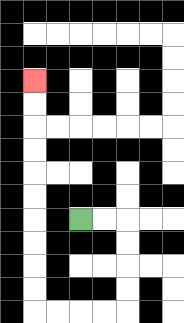{'start': '[3, 9]', 'end': '[1, 3]', 'path_directions': 'R,R,D,D,D,D,L,L,L,L,U,U,U,U,U,U,U,U,U,U', 'path_coordinates': '[[3, 9], [4, 9], [5, 9], [5, 10], [5, 11], [5, 12], [5, 13], [4, 13], [3, 13], [2, 13], [1, 13], [1, 12], [1, 11], [1, 10], [1, 9], [1, 8], [1, 7], [1, 6], [1, 5], [1, 4], [1, 3]]'}